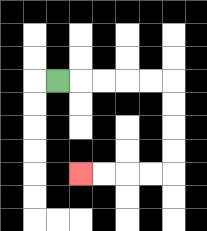{'start': '[2, 3]', 'end': '[3, 7]', 'path_directions': 'R,R,R,R,R,D,D,D,D,L,L,L,L', 'path_coordinates': '[[2, 3], [3, 3], [4, 3], [5, 3], [6, 3], [7, 3], [7, 4], [7, 5], [7, 6], [7, 7], [6, 7], [5, 7], [4, 7], [3, 7]]'}